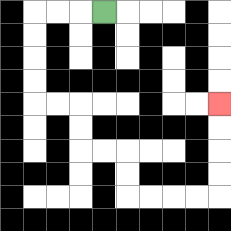{'start': '[4, 0]', 'end': '[9, 4]', 'path_directions': 'L,L,L,D,D,D,D,R,R,D,D,R,R,D,D,R,R,R,R,U,U,U,U', 'path_coordinates': '[[4, 0], [3, 0], [2, 0], [1, 0], [1, 1], [1, 2], [1, 3], [1, 4], [2, 4], [3, 4], [3, 5], [3, 6], [4, 6], [5, 6], [5, 7], [5, 8], [6, 8], [7, 8], [8, 8], [9, 8], [9, 7], [9, 6], [9, 5], [9, 4]]'}